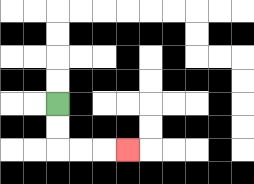{'start': '[2, 4]', 'end': '[5, 6]', 'path_directions': 'D,D,R,R,R', 'path_coordinates': '[[2, 4], [2, 5], [2, 6], [3, 6], [4, 6], [5, 6]]'}